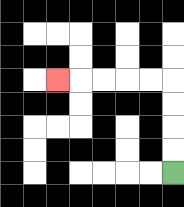{'start': '[7, 7]', 'end': '[2, 3]', 'path_directions': 'U,U,U,U,L,L,L,L,L', 'path_coordinates': '[[7, 7], [7, 6], [7, 5], [7, 4], [7, 3], [6, 3], [5, 3], [4, 3], [3, 3], [2, 3]]'}